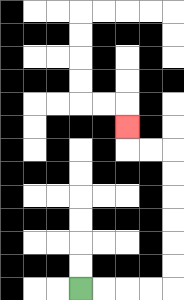{'start': '[3, 12]', 'end': '[5, 5]', 'path_directions': 'R,R,R,R,U,U,U,U,U,U,L,L,U', 'path_coordinates': '[[3, 12], [4, 12], [5, 12], [6, 12], [7, 12], [7, 11], [7, 10], [7, 9], [7, 8], [7, 7], [7, 6], [6, 6], [5, 6], [5, 5]]'}